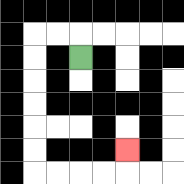{'start': '[3, 2]', 'end': '[5, 6]', 'path_directions': 'U,L,L,D,D,D,D,D,D,R,R,R,R,U', 'path_coordinates': '[[3, 2], [3, 1], [2, 1], [1, 1], [1, 2], [1, 3], [1, 4], [1, 5], [1, 6], [1, 7], [2, 7], [3, 7], [4, 7], [5, 7], [5, 6]]'}